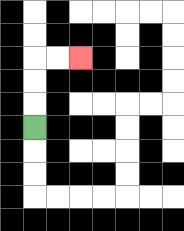{'start': '[1, 5]', 'end': '[3, 2]', 'path_directions': 'U,U,U,R,R', 'path_coordinates': '[[1, 5], [1, 4], [1, 3], [1, 2], [2, 2], [3, 2]]'}